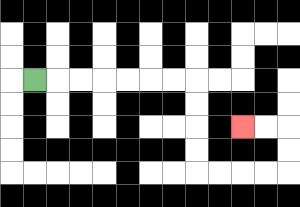{'start': '[1, 3]', 'end': '[10, 5]', 'path_directions': 'R,R,R,R,R,R,R,D,D,D,D,R,R,R,R,U,U,L,L', 'path_coordinates': '[[1, 3], [2, 3], [3, 3], [4, 3], [5, 3], [6, 3], [7, 3], [8, 3], [8, 4], [8, 5], [8, 6], [8, 7], [9, 7], [10, 7], [11, 7], [12, 7], [12, 6], [12, 5], [11, 5], [10, 5]]'}